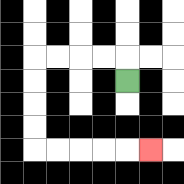{'start': '[5, 3]', 'end': '[6, 6]', 'path_directions': 'U,L,L,L,L,D,D,D,D,R,R,R,R,R', 'path_coordinates': '[[5, 3], [5, 2], [4, 2], [3, 2], [2, 2], [1, 2], [1, 3], [1, 4], [1, 5], [1, 6], [2, 6], [3, 6], [4, 6], [5, 6], [6, 6]]'}